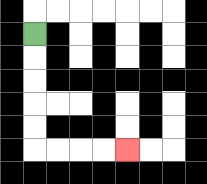{'start': '[1, 1]', 'end': '[5, 6]', 'path_directions': 'D,D,D,D,D,R,R,R,R', 'path_coordinates': '[[1, 1], [1, 2], [1, 3], [1, 4], [1, 5], [1, 6], [2, 6], [3, 6], [4, 6], [5, 6]]'}